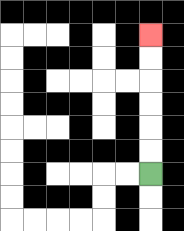{'start': '[6, 7]', 'end': '[6, 1]', 'path_directions': 'U,U,U,U,U,U', 'path_coordinates': '[[6, 7], [6, 6], [6, 5], [6, 4], [6, 3], [6, 2], [6, 1]]'}